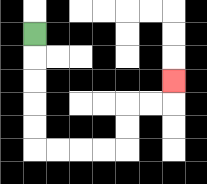{'start': '[1, 1]', 'end': '[7, 3]', 'path_directions': 'D,D,D,D,D,R,R,R,R,U,U,R,R,U', 'path_coordinates': '[[1, 1], [1, 2], [1, 3], [1, 4], [1, 5], [1, 6], [2, 6], [3, 6], [4, 6], [5, 6], [5, 5], [5, 4], [6, 4], [7, 4], [7, 3]]'}